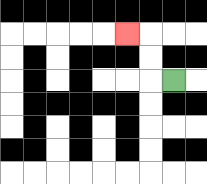{'start': '[7, 3]', 'end': '[5, 1]', 'path_directions': 'L,U,U,L', 'path_coordinates': '[[7, 3], [6, 3], [6, 2], [6, 1], [5, 1]]'}